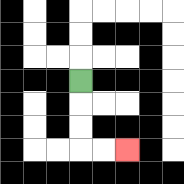{'start': '[3, 3]', 'end': '[5, 6]', 'path_directions': 'D,D,D,R,R', 'path_coordinates': '[[3, 3], [3, 4], [3, 5], [3, 6], [4, 6], [5, 6]]'}